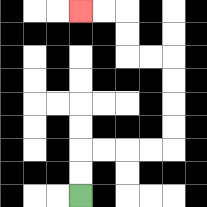{'start': '[3, 8]', 'end': '[3, 0]', 'path_directions': 'U,U,R,R,R,R,U,U,U,U,L,L,U,U,L,L', 'path_coordinates': '[[3, 8], [3, 7], [3, 6], [4, 6], [5, 6], [6, 6], [7, 6], [7, 5], [7, 4], [7, 3], [7, 2], [6, 2], [5, 2], [5, 1], [5, 0], [4, 0], [3, 0]]'}